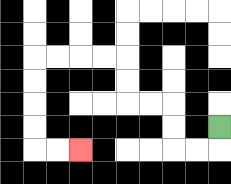{'start': '[9, 5]', 'end': '[3, 6]', 'path_directions': 'D,L,L,U,U,L,L,U,U,L,L,L,L,D,D,D,D,R,R', 'path_coordinates': '[[9, 5], [9, 6], [8, 6], [7, 6], [7, 5], [7, 4], [6, 4], [5, 4], [5, 3], [5, 2], [4, 2], [3, 2], [2, 2], [1, 2], [1, 3], [1, 4], [1, 5], [1, 6], [2, 6], [3, 6]]'}